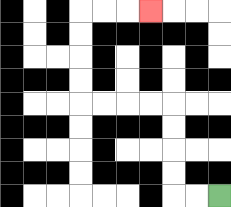{'start': '[9, 8]', 'end': '[6, 0]', 'path_directions': 'L,L,U,U,U,U,L,L,L,L,U,U,U,U,R,R,R', 'path_coordinates': '[[9, 8], [8, 8], [7, 8], [7, 7], [7, 6], [7, 5], [7, 4], [6, 4], [5, 4], [4, 4], [3, 4], [3, 3], [3, 2], [3, 1], [3, 0], [4, 0], [5, 0], [6, 0]]'}